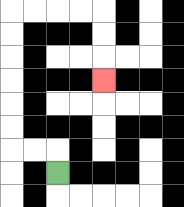{'start': '[2, 7]', 'end': '[4, 3]', 'path_directions': 'U,L,L,U,U,U,U,U,U,R,R,R,R,D,D,D', 'path_coordinates': '[[2, 7], [2, 6], [1, 6], [0, 6], [0, 5], [0, 4], [0, 3], [0, 2], [0, 1], [0, 0], [1, 0], [2, 0], [3, 0], [4, 0], [4, 1], [4, 2], [4, 3]]'}